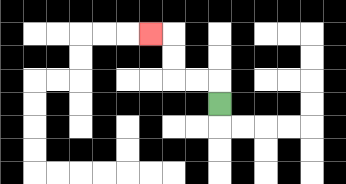{'start': '[9, 4]', 'end': '[6, 1]', 'path_directions': 'U,L,L,U,U,L', 'path_coordinates': '[[9, 4], [9, 3], [8, 3], [7, 3], [7, 2], [7, 1], [6, 1]]'}